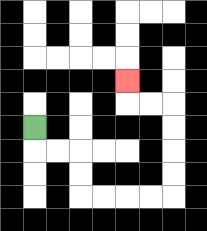{'start': '[1, 5]', 'end': '[5, 3]', 'path_directions': 'D,R,R,D,D,R,R,R,R,U,U,U,U,L,L,U', 'path_coordinates': '[[1, 5], [1, 6], [2, 6], [3, 6], [3, 7], [3, 8], [4, 8], [5, 8], [6, 8], [7, 8], [7, 7], [7, 6], [7, 5], [7, 4], [6, 4], [5, 4], [5, 3]]'}